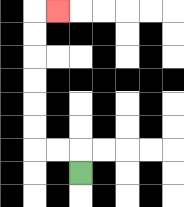{'start': '[3, 7]', 'end': '[2, 0]', 'path_directions': 'U,L,L,U,U,U,U,U,U,R', 'path_coordinates': '[[3, 7], [3, 6], [2, 6], [1, 6], [1, 5], [1, 4], [1, 3], [1, 2], [1, 1], [1, 0], [2, 0]]'}